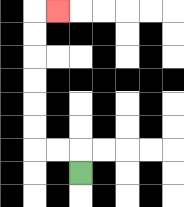{'start': '[3, 7]', 'end': '[2, 0]', 'path_directions': 'U,L,L,U,U,U,U,U,U,R', 'path_coordinates': '[[3, 7], [3, 6], [2, 6], [1, 6], [1, 5], [1, 4], [1, 3], [1, 2], [1, 1], [1, 0], [2, 0]]'}